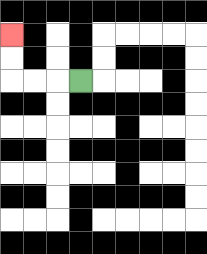{'start': '[3, 3]', 'end': '[0, 1]', 'path_directions': 'L,L,L,U,U', 'path_coordinates': '[[3, 3], [2, 3], [1, 3], [0, 3], [0, 2], [0, 1]]'}